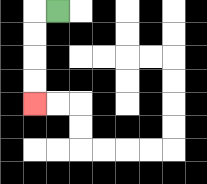{'start': '[2, 0]', 'end': '[1, 4]', 'path_directions': 'L,D,D,D,D', 'path_coordinates': '[[2, 0], [1, 0], [1, 1], [1, 2], [1, 3], [1, 4]]'}